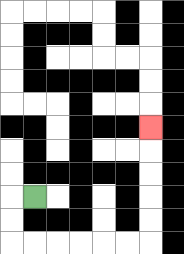{'start': '[1, 8]', 'end': '[6, 5]', 'path_directions': 'L,D,D,R,R,R,R,R,R,U,U,U,U,U', 'path_coordinates': '[[1, 8], [0, 8], [0, 9], [0, 10], [1, 10], [2, 10], [3, 10], [4, 10], [5, 10], [6, 10], [6, 9], [6, 8], [6, 7], [6, 6], [6, 5]]'}